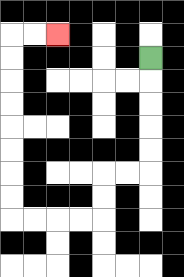{'start': '[6, 2]', 'end': '[2, 1]', 'path_directions': 'D,D,D,D,D,L,L,D,D,L,L,L,L,U,U,U,U,U,U,U,U,R,R', 'path_coordinates': '[[6, 2], [6, 3], [6, 4], [6, 5], [6, 6], [6, 7], [5, 7], [4, 7], [4, 8], [4, 9], [3, 9], [2, 9], [1, 9], [0, 9], [0, 8], [0, 7], [0, 6], [0, 5], [0, 4], [0, 3], [0, 2], [0, 1], [1, 1], [2, 1]]'}